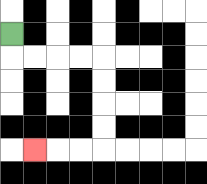{'start': '[0, 1]', 'end': '[1, 6]', 'path_directions': 'D,R,R,R,R,D,D,D,D,L,L,L', 'path_coordinates': '[[0, 1], [0, 2], [1, 2], [2, 2], [3, 2], [4, 2], [4, 3], [4, 4], [4, 5], [4, 6], [3, 6], [2, 6], [1, 6]]'}